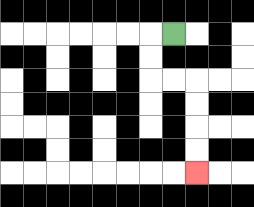{'start': '[7, 1]', 'end': '[8, 7]', 'path_directions': 'L,D,D,R,R,D,D,D,D', 'path_coordinates': '[[7, 1], [6, 1], [6, 2], [6, 3], [7, 3], [8, 3], [8, 4], [8, 5], [8, 6], [8, 7]]'}